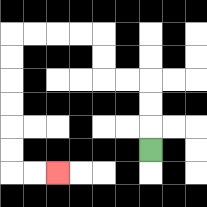{'start': '[6, 6]', 'end': '[2, 7]', 'path_directions': 'U,U,U,L,L,U,U,L,L,L,L,D,D,D,D,D,D,R,R', 'path_coordinates': '[[6, 6], [6, 5], [6, 4], [6, 3], [5, 3], [4, 3], [4, 2], [4, 1], [3, 1], [2, 1], [1, 1], [0, 1], [0, 2], [0, 3], [0, 4], [0, 5], [0, 6], [0, 7], [1, 7], [2, 7]]'}